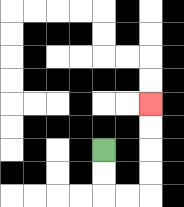{'start': '[4, 6]', 'end': '[6, 4]', 'path_directions': 'D,D,R,R,U,U,U,U', 'path_coordinates': '[[4, 6], [4, 7], [4, 8], [5, 8], [6, 8], [6, 7], [6, 6], [6, 5], [6, 4]]'}